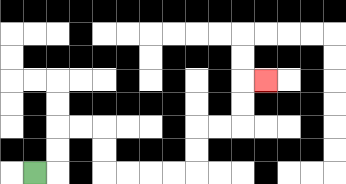{'start': '[1, 7]', 'end': '[11, 3]', 'path_directions': 'R,U,U,R,R,D,D,R,R,R,R,U,U,R,R,U,U,R', 'path_coordinates': '[[1, 7], [2, 7], [2, 6], [2, 5], [3, 5], [4, 5], [4, 6], [4, 7], [5, 7], [6, 7], [7, 7], [8, 7], [8, 6], [8, 5], [9, 5], [10, 5], [10, 4], [10, 3], [11, 3]]'}